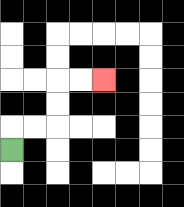{'start': '[0, 6]', 'end': '[4, 3]', 'path_directions': 'U,R,R,U,U,R,R', 'path_coordinates': '[[0, 6], [0, 5], [1, 5], [2, 5], [2, 4], [2, 3], [3, 3], [4, 3]]'}